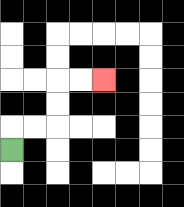{'start': '[0, 6]', 'end': '[4, 3]', 'path_directions': 'U,R,R,U,U,R,R', 'path_coordinates': '[[0, 6], [0, 5], [1, 5], [2, 5], [2, 4], [2, 3], [3, 3], [4, 3]]'}